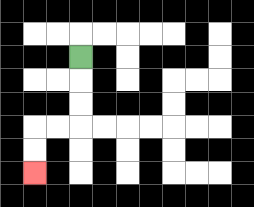{'start': '[3, 2]', 'end': '[1, 7]', 'path_directions': 'D,D,D,L,L,D,D', 'path_coordinates': '[[3, 2], [3, 3], [3, 4], [3, 5], [2, 5], [1, 5], [1, 6], [1, 7]]'}